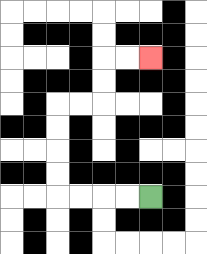{'start': '[6, 8]', 'end': '[6, 2]', 'path_directions': 'L,L,L,L,U,U,U,U,R,R,U,U,R,R', 'path_coordinates': '[[6, 8], [5, 8], [4, 8], [3, 8], [2, 8], [2, 7], [2, 6], [2, 5], [2, 4], [3, 4], [4, 4], [4, 3], [4, 2], [5, 2], [6, 2]]'}